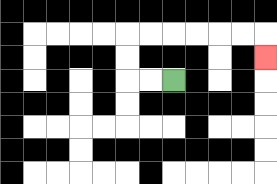{'start': '[7, 3]', 'end': '[11, 2]', 'path_directions': 'L,L,U,U,R,R,R,R,R,R,D', 'path_coordinates': '[[7, 3], [6, 3], [5, 3], [5, 2], [5, 1], [6, 1], [7, 1], [8, 1], [9, 1], [10, 1], [11, 1], [11, 2]]'}